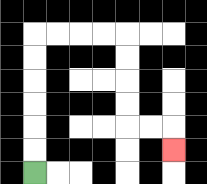{'start': '[1, 7]', 'end': '[7, 6]', 'path_directions': 'U,U,U,U,U,U,R,R,R,R,D,D,D,D,R,R,D', 'path_coordinates': '[[1, 7], [1, 6], [1, 5], [1, 4], [1, 3], [1, 2], [1, 1], [2, 1], [3, 1], [4, 1], [5, 1], [5, 2], [5, 3], [5, 4], [5, 5], [6, 5], [7, 5], [7, 6]]'}